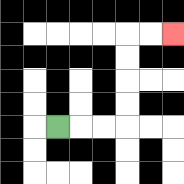{'start': '[2, 5]', 'end': '[7, 1]', 'path_directions': 'R,R,R,U,U,U,U,R,R', 'path_coordinates': '[[2, 5], [3, 5], [4, 5], [5, 5], [5, 4], [5, 3], [5, 2], [5, 1], [6, 1], [7, 1]]'}